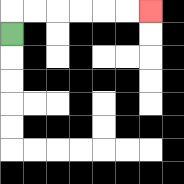{'start': '[0, 1]', 'end': '[6, 0]', 'path_directions': 'U,R,R,R,R,R,R', 'path_coordinates': '[[0, 1], [0, 0], [1, 0], [2, 0], [3, 0], [4, 0], [5, 0], [6, 0]]'}